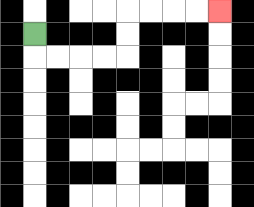{'start': '[1, 1]', 'end': '[9, 0]', 'path_directions': 'D,R,R,R,R,U,U,R,R,R,R', 'path_coordinates': '[[1, 1], [1, 2], [2, 2], [3, 2], [4, 2], [5, 2], [5, 1], [5, 0], [6, 0], [7, 0], [8, 0], [9, 0]]'}